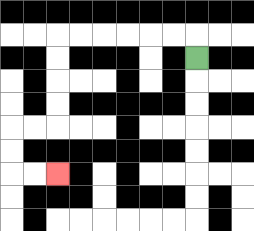{'start': '[8, 2]', 'end': '[2, 7]', 'path_directions': 'U,L,L,L,L,L,L,D,D,D,D,L,L,D,D,R,R', 'path_coordinates': '[[8, 2], [8, 1], [7, 1], [6, 1], [5, 1], [4, 1], [3, 1], [2, 1], [2, 2], [2, 3], [2, 4], [2, 5], [1, 5], [0, 5], [0, 6], [0, 7], [1, 7], [2, 7]]'}